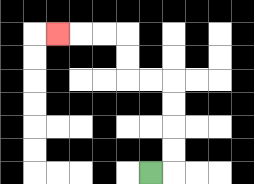{'start': '[6, 7]', 'end': '[2, 1]', 'path_directions': 'R,U,U,U,U,L,L,U,U,L,L,L', 'path_coordinates': '[[6, 7], [7, 7], [7, 6], [7, 5], [7, 4], [7, 3], [6, 3], [5, 3], [5, 2], [5, 1], [4, 1], [3, 1], [2, 1]]'}